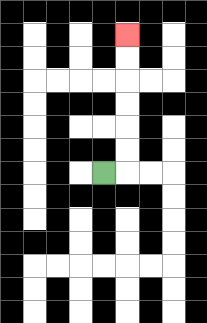{'start': '[4, 7]', 'end': '[5, 1]', 'path_directions': 'R,U,U,U,U,U,U', 'path_coordinates': '[[4, 7], [5, 7], [5, 6], [5, 5], [5, 4], [5, 3], [5, 2], [5, 1]]'}